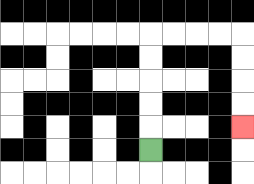{'start': '[6, 6]', 'end': '[10, 5]', 'path_directions': 'U,U,U,U,U,R,R,R,R,D,D,D,D', 'path_coordinates': '[[6, 6], [6, 5], [6, 4], [6, 3], [6, 2], [6, 1], [7, 1], [8, 1], [9, 1], [10, 1], [10, 2], [10, 3], [10, 4], [10, 5]]'}